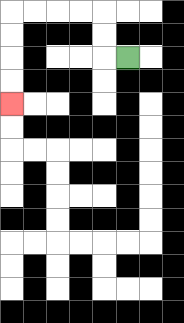{'start': '[5, 2]', 'end': '[0, 4]', 'path_directions': 'L,U,U,L,L,L,L,D,D,D,D', 'path_coordinates': '[[5, 2], [4, 2], [4, 1], [4, 0], [3, 0], [2, 0], [1, 0], [0, 0], [0, 1], [0, 2], [0, 3], [0, 4]]'}